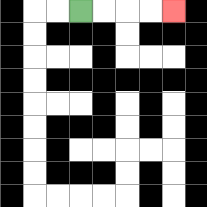{'start': '[3, 0]', 'end': '[7, 0]', 'path_directions': 'R,R,R,R', 'path_coordinates': '[[3, 0], [4, 0], [5, 0], [6, 0], [7, 0]]'}